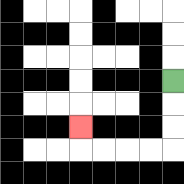{'start': '[7, 3]', 'end': '[3, 5]', 'path_directions': 'D,D,D,L,L,L,L,U', 'path_coordinates': '[[7, 3], [7, 4], [7, 5], [7, 6], [6, 6], [5, 6], [4, 6], [3, 6], [3, 5]]'}